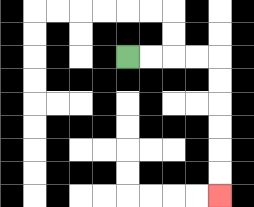{'start': '[5, 2]', 'end': '[9, 8]', 'path_directions': 'R,R,R,R,D,D,D,D,D,D', 'path_coordinates': '[[5, 2], [6, 2], [7, 2], [8, 2], [9, 2], [9, 3], [9, 4], [9, 5], [9, 6], [9, 7], [9, 8]]'}